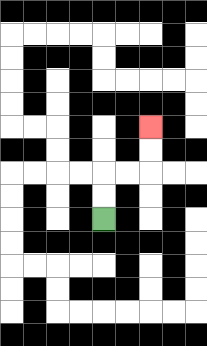{'start': '[4, 9]', 'end': '[6, 5]', 'path_directions': 'U,U,R,R,U,U', 'path_coordinates': '[[4, 9], [4, 8], [4, 7], [5, 7], [6, 7], [6, 6], [6, 5]]'}